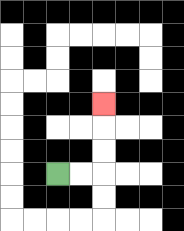{'start': '[2, 7]', 'end': '[4, 4]', 'path_directions': 'R,R,U,U,U', 'path_coordinates': '[[2, 7], [3, 7], [4, 7], [4, 6], [4, 5], [4, 4]]'}